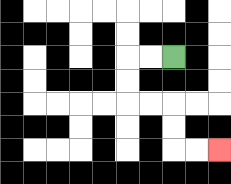{'start': '[7, 2]', 'end': '[9, 6]', 'path_directions': 'L,L,D,D,R,R,D,D,R,R', 'path_coordinates': '[[7, 2], [6, 2], [5, 2], [5, 3], [5, 4], [6, 4], [7, 4], [7, 5], [7, 6], [8, 6], [9, 6]]'}